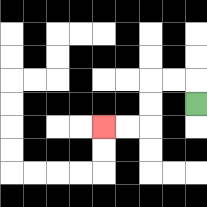{'start': '[8, 4]', 'end': '[4, 5]', 'path_directions': 'U,L,L,D,D,L,L', 'path_coordinates': '[[8, 4], [8, 3], [7, 3], [6, 3], [6, 4], [6, 5], [5, 5], [4, 5]]'}